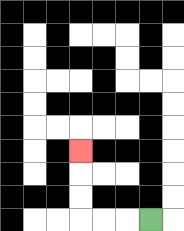{'start': '[6, 9]', 'end': '[3, 6]', 'path_directions': 'L,L,L,U,U,U', 'path_coordinates': '[[6, 9], [5, 9], [4, 9], [3, 9], [3, 8], [3, 7], [3, 6]]'}